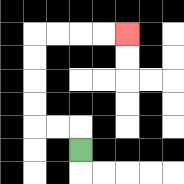{'start': '[3, 6]', 'end': '[5, 1]', 'path_directions': 'U,L,L,U,U,U,U,R,R,R,R', 'path_coordinates': '[[3, 6], [3, 5], [2, 5], [1, 5], [1, 4], [1, 3], [1, 2], [1, 1], [2, 1], [3, 1], [4, 1], [5, 1]]'}